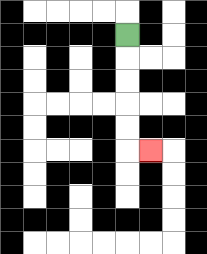{'start': '[5, 1]', 'end': '[6, 6]', 'path_directions': 'D,D,D,D,D,R', 'path_coordinates': '[[5, 1], [5, 2], [5, 3], [5, 4], [5, 5], [5, 6], [6, 6]]'}